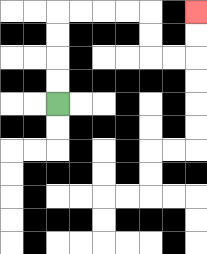{'start': '[2, 4]', 'end': '[8, 0]', 'path_directions': 'U,U,U,U,R,R,R,R,D,D,R,R,U,U', 'path_coordinates': '[[2, 4], [2, 3], [2, 2], [2, 1], [2, 0], [3, 0], [4, 0], [5, 0], [6, 0], [6, 1], [6, 2], [7, 2], [8, 2], [8, 1], [8, 0]]'}